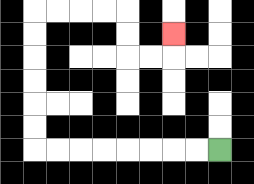{'start': '[9, 6]', 'end': '[7, 1]', 'path_directions': 'L,L,L,L,L,L,L,L,U,U,U,U,U,U,R,R,R,R,D,D,R,R,U', 'path_coordinates': '[[9, 6], [8, 6], [7, 6], [6, 6], [5, 6], [4, 6], [3, 6], [2, 6], [1, 6], [1, 5], [1, 4], [1, 3], [1, 2], [1, 1], [1, 0], [2, 0], [3, 0], [4, 0], [5, 0], [5, 1], [5, 2], [6, 2], [7, 2], [7, 1]]'}